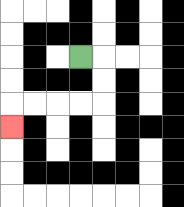{'start': '[3, 2]', 'end': '[0, 5]', 'path_directions': 'R,D,D,L,L,L,L,D', 'path_coordinates': '[[3, 2], [4, 2], [4, 3], [4, 4], [3, 4], [2, 4], [1, 4], [0, 4], [0, 5]]'}